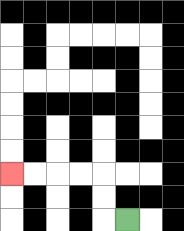{'start': '[5, 9]', 'end': '[0, 7]', 'path_directions': 'L,U,U,L,L,L,L', 'path_coordinates': '[[5, 9], [4, 9], [4, 8], [4, 7], [3, 7], [2, 7], [1, 7], [0, 7]]'}